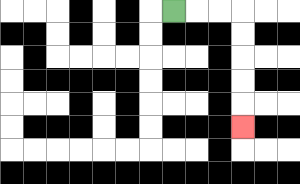{'start': '[7, 0]', 'end': '[10, 5]', 'path_directions': 'R,R,R,D,D,D,D,D', 'path_coordinates': '[[7, 0], [8, 0], [9, 0], [10, 0], [10, 1], [10, 2], [10, 3], [10, 4], [10, 5]]'}